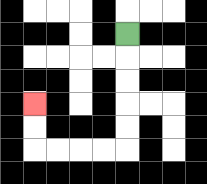{'start': '[5, 1]', 'end': '[1, 4]', 'path_directions': 'D,D,D,D,D,L,L,L,L,U,U', 'path_coordinates': '[[5, 1], [5, 2], [5, 3], [5, 4], [5, 5], [5, 6], [4, 6], [3, 6], [2, 6], [1, 6], [1, 5], [1, 4]]'}